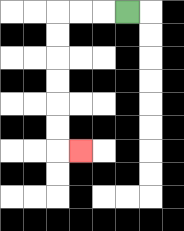{'start': '[5, 0]', 'end': '[3, 6]', 'path_directions': 'L,L,L,D,D,D,D,D,D,R', 'path_coordinates': '[[5, 0], [4, 0], [3, 0], [2, 0], [2, 1], [2, 2], [2, 3], [2, 4], [2, 5], [2, 6], [3, 6]]'}